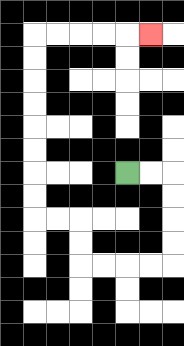{'start': '[5, 7]', 'end': '[6, 1]', 'path_directions': 'R,R,D,D,D,D,L,L,L,L,U,U,L,L,U,U,U,U,U,U,U,U,R,R,R,R,R', 'path_coordinates': '[[5, 7], [6, 7], [7, 7], [7, 8], [7, 9], [7, 10], [7, 11], [6, 11], [5, 11], [4, 11], [3, 11], [3, 10], [3, 9], [2, 9], [1, 9], [1, 8], [1, 7], [1, 6], [1, 5], [1, 4], [1, 3], [1, 2], [1, 1], [2, 1], [3, 1], [4, 1], [5, 1], [6, 1]]'}